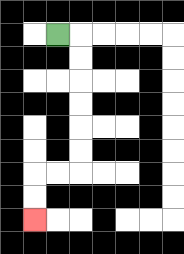{'start': '[2, 1]', 'end': '[1, 9]', 'path_directions': 'R,D,D,D,D,D,D,L,L,D,D', 'path_coordinates': '[[2, 1], [3, 1], [3, 2], [3, 3], [3, 4], [3, 5], [3, 6], [3, 7], [2, 7], [1, 7], [1, 8], [1, 9]]'}